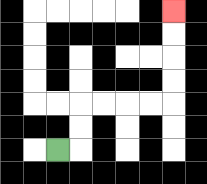{'start': '[2, 6]', 'end': '[7, 0]', 'path_directions': 'R,U,U,R,R,R,R,U,U,U,U', 'path_coordinates': '[[2, 6], [3, 6], [3, 5], [3, 4], [4, 4], [5, 4], [6, 4], [7, 4], [7, 3], [7, 2], [7, 1], [7, 0]]'}